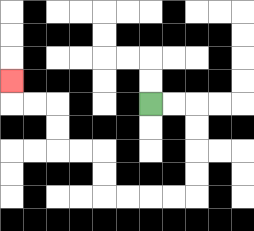{'start': '[6, 4]', 'end': '[0, 3]', 'path_directions': 'R,R,D,D,D,D,L,L,L,L,U,U,L,L,U,U,L,L,U', 'path_coordinates': '[[6, 4], [7, 4], [8, 4], [8, 5], [8, 6], [8, 7], [8, 8], [7, 8], [6, 8], [5, 8], [4, 8], [4, 7], [4, 6], [3, 6], [2, 6], [2, 5], [2, 4], [1, 4], [0, 4], [0, 3]]'}